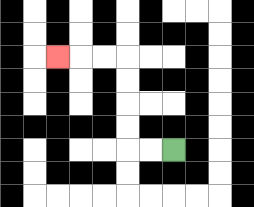{'start': '[7, 6]', 'end': '[2, 2]', 'path_directions': 'L,L,U,U,U,U,L,L,L', 'path_coordinates': '[[7, 6], [6, 6], [5, 6], [5, 5], [5, 4], [5, 3], [5, 2], [4, 2], [3, 2], [2, 2]]'}